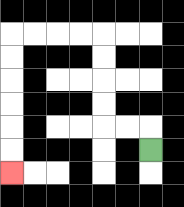{'start': '[6, 6]', 'end': '[0, 7]', 'path_directions': 'U,L,L,U,U,U,U,L,L,L,L,D,D,D,D,D,D', 'path_coordinates': '[[6, 6], [6, 5], [5, 5], [4, 5], [4, 4], [4, 3], [4, 2], [4, 1], [3, 1], [2, 1], [1, 1], [0, 1], [0, 2], [0, 3], [0, 4], [0, 5], [0, 6], [0, 7]]'}